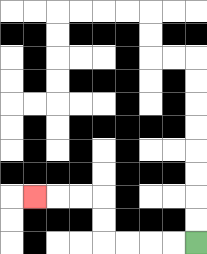{'start': '[8, 10]', 'end': '[1, 8]', 'path_directions': 'L,L,L,L,U,U,L,L,L', 'path_coordinates': '[[8, 10], [7, 10], [6, 10], [5, 10], [4, 10], [4, 9], [4, 8], [3, 8], [2, 8], [1, 8]]'}